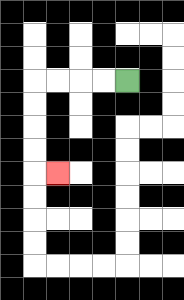{'start': '[5, 3]', 'end': '[2, 7]', 'path_directions': 'L,L,L,L,D,D,D,D,R', 'path_coordinates': '[[5, 3], [4, 3], [3, 3], [2, 3], [1, 3], [1, 4], [1, 5], [1, 6], [1, 7], [2, 7]]'}